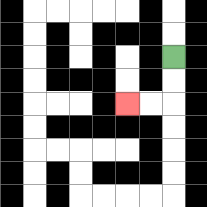{'start': '[7, 2]', 'end': '[5, 4]', 'path_directions': 'D,D,L,L', 'path_coordinates': '[[7, 2], [7, 3], [7, 4], [6, 4], [5, 4]]'}